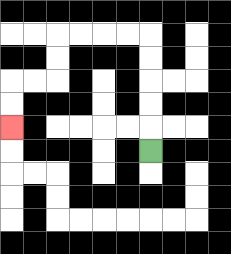{'start': '[6, 6]', 'end': '[0, 5]', 'path_directions': 'U,U,U,U,U,L,L,L,L,D,D,L,L,D,D', 'path_coordinates': '[[6, 6], [6, 5], [6, 4], [6, 3], [6, 2], [6, 1], [5, 1], [4, 1], [3, 1], [2, 1], [2, 2], [2, 3], [1, 3], [0, 3], [0, 4], [0, 5]]'}